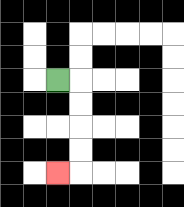{'start': '[2, 3]', 'end': '[2, 7]', 'path_directions': 'R,D,D,D,D,L', 'path_coordinates': '[[2, 3], [3, 3], [3, 4], [3, 5], [3, 6], [3, 7], [2, 7]]'}